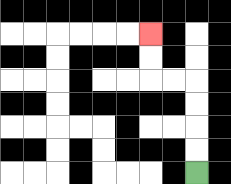{'start': '[8, 7]', 'end': '[6, 1]', 'path_directions': 'U,U,U,U,L,L,U,U', 'path_coordinates': '[[8, 7], [8, 6], [8, 5], [8, 4], [8, 3], [7, 3], [6, 3], [6, 2], [6, 1]]'}